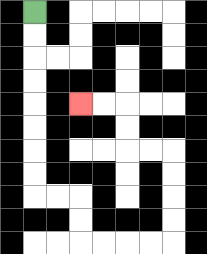{'start': '[1, 0]', 'end': '[3, 4]', 'path_directions': 'D,D,D,D,D,D,D,D,R,R,D,D,R,R,R,R,U,U,U,U,L,L,U,U,L,L', 'path_coordinates': '[[1, 0], [1, 1], [1, 2], [1, 3], [1, 4], [1, 5], [1, 6], [1, 7], [1, 8], [2, 8], [3, 8], [3, 9], [3, 10], [4, 10], [5, 10], [6, 10], [7, 10], [7, 9], [7, 8], [7, 7], [7, 6], [6, 6], [5, 6], [5, 5], [5, 4], [4, 4], [3, 4]]'}